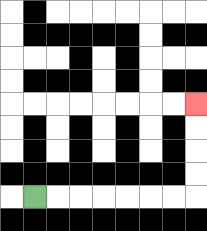{'start': '[1, 8]', 'end': '[8, 4]', 'path_directions': 'R,R,R,R,R,R,R,U,U,U,U', 'path_coordinates': '[[1, 8], [2, 8], [3, 8], [4, 8], [5, 8], [6, 8], [7, 8], [8, 8], [8, 7], [8, 6], [8, 5], [8, 4]]'}